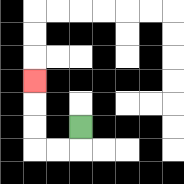{'start': '[3, 5]', 'end': '[1, 3]', 'path_directions': 'D,L,L,U,U,U', 'path_coordinates': '[[3, 5], [3, 6], [2, 6], [1, 6], [1, 5], [1, 4], [1, 3]]'}